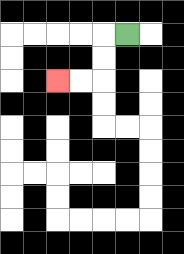{'start': '[5, 1]', 'end': '[2, 3]', 'path_directions': 'L,D,D,L,L', 'path_coordinates': '[[5, 1], [4, 1], [4, 2], [4, 3], [3, 3], [2, 3]]'}